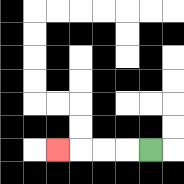{'start': '[6, 6]', 'end': '[2, 6]', 'path_directions': 'L,L,L,L', 'path_coordinates': '[[6, 6], [5, 6], [4, 6], [3, 6], [2, 6]]'}